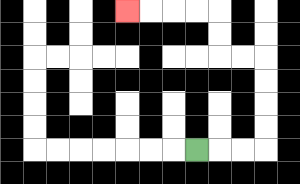{'start': '[8, 6]', 'end': '[5, 0]', 'path_directions': 'R,R,R,U,U,U,U,L,L,U,U,L,L,L,L', 'path_coordinates': '[[8, 6], [9, 6], [10, 6], [11, 6], [11, 5], [11, 4], [11, 3], [11, 2], [10, 2], [9, 2], [9, 1], [9, 0], [8, 0], [7, 0], [6, 0], [5, 0]]'}